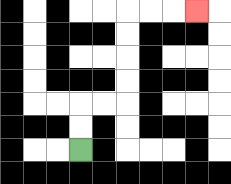{'start': '[3, 6]', 'end': '[8, 0]', 'path_directions': 'U,U,R,R,U,U,U,U,R,R,R', 'path_coordinates': '[[3, 6], [3, 5], [3, 4], [4, 4], [5, 4], [5, 3], [5, 2], [5, 1], [5, 0], [6, 0], [7, 0], [8, 0]]'}